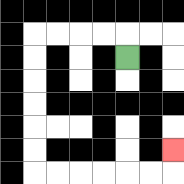{'start': '[5, 2]', 'end': '[7, 6]', 'path_directions': 'U,L,L,L,L,D,D,D,D,D,D,R,R,R,R,R,R,U', 'path_coordinates': '[[5, 2], [5, 1], [4, 1], [3, 1], [2, 1], [1, 1], [1, 2], [1, 3], [1, 4], [1, 5], [1, 6], [1, 7], [2, 7], [3, 7], [4, 7], [5, 7], [6, 7], [7, 7], [7, 6]]'}